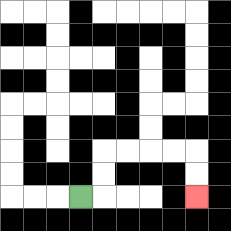{'start': '[3, 8]', 'end': '[8, 8]', 'path_directions': 'R,U,U,R,R,R,R,D,D', 'path_coordinates': '[[3, 8], [4, 8], [4, 7], [4, 6], [5, 6], [6, 6], [7, 6], [8, 6], [8, 7], [8, 8]]'}